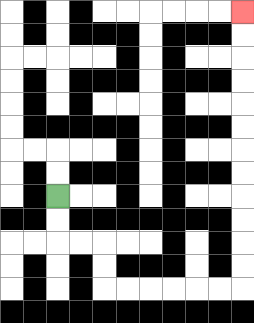{'start': '[2, 8]', 'end': '[10, 0]', 'path_directions': 'D,D,R,R,D,D,R,R,R,R,R,R,U,U,U,U,U,U,U,U,U,U,U,U', 'path_coordinates': '[[2, 8], [2, 9], [2, 10], [3, 10], [4, 10], [4, 11], [4, 12], [5, 12], [6, 12], [7, 12], [8, 12], [9, 12], [10, 12], [10, 11], [10, 10], [10, 9], [10, 8], [10, 7], [10, 6], [10, 5], [10, 4], [10, 3], [10, 2], [10, 1], [10, 0]]'}